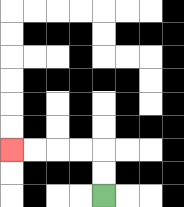{'start': '[4, 8]', 'end': '[0, 6]', 'path_directions': 'U,U,L,L,L,L', 'path_coordinates': '[[4, 8], [4, 7], [4, 6], [3, 6], [2, 6], [1, 6], [0, 6]]'}